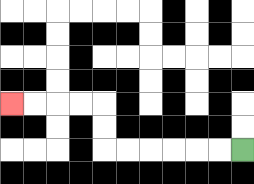{'start': '[10, 6]', 'end': '[0, 4]', 'path_directions': 'L,L,L,L,L,L,U,U,L,L,L,L', 'path_coordinates': '[[10, 6], [9, 6], [8, 6], [7, 6], [6, 6], [5, 6], [4, 6], [4, 5], [4, 4], [3, 4], [2, 4], [1, 4], [0, 4]]'}